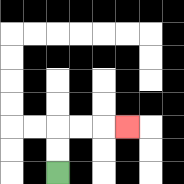{'start': '[2, 7]', 'end': '[5, 5]', 'path_directions': 'U,U,R,R,R', 'path_coordinates': '[[2, 7], [2, 6], [2, 5], [3, 5], [4, 5], [5, 5]]'}